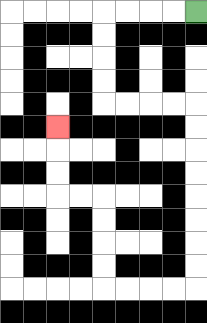{'start': '[8, 0]', 'end': '[2, 5]', 'path_directions': 'L,L,L,L,D,D,D,D,R,R,R,R,D,D,D,D,D,D,D,D,L,L,L,L,U,U,U,U,L,L,U,U,U', 'path_coordinates': '[[8, 0], [7, 0], [6, 0], [5, 0], [4, 0], [4, 1], [4, 2], [4, 3], [4, 4], [5, 4], [6, 4], [7, 4], [8, 4], [8, 5], [8, 6], [8, 7], [8, 8], [8, 9], [8, 10], [8, 11], [8, 12], [7, 12], [6, 12], [5, 12], [4, 12], [4, 11], [4, 10], [4, 9], [4, 8], [3, 8], [2, 8], [2, 7], [2, 6], [2, 5]]'}